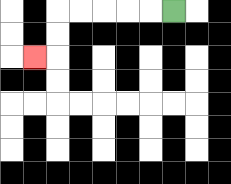{'start': '[7, 0]', 'end': '[1, 2]', 'path_directions': 'L,L,L,L,L,D,D,L', 'path_coordinates': '[[7, 0], [6, 0], [5, 0], [4, 0], [3, 0], [2, 0], [2, 1], [2, 2], [1, 2]]'}